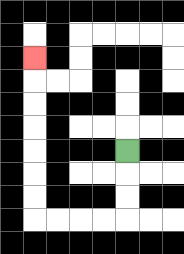{'start': '[5, 6]', 'end': '[1, 2]', 'path_directions': 'D,D,D,L,L,L,L,U,U,U,U,U,U,U', 'path_coordinates': '[[5, 6], [5, 7], [5, 8], [5, 9], [4, 9], [3, 9], [2, 9], [1, 9], [1, 8], [1, 7], [1, 6], [1, 5], [1, 4], [1, 3], [1, 2]]'}